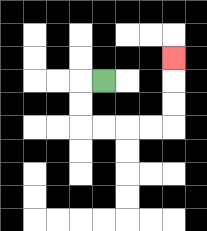{'start': '[4, 3]', 'end': '[7, 2]', 'path_directions': 'L,D,D,R,R,R,R,U,U,U', 'path_coordinates': '[[4, 3], [3, 3], [3, 4], [3, 5], [4, 5], [5, 5], [6, 5], [7, 5], [7, 4], [7, 3], [7, 2]]'}